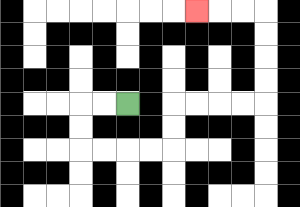{'start': '[5, 4]', 'end': '[8, 0]', 'path_directions': 'L,L,D,D,R,R,R,R,U,U,R,R,R,R,U,U,U,U,L,L,L', 'path_coordinates': '[[5, 4], [4, 4], [3, 4], [3, 5], [3, 6], [4, 6], [5, 6], [6, 6], [7, 6], [7, 5], [7, 4], [8, 4], [9, 4], [10, 4], [11, 4], [11, 3], [11, 2], [11, 1], [11, 0], [10, 0], [9, 0], [8, 0]]'}